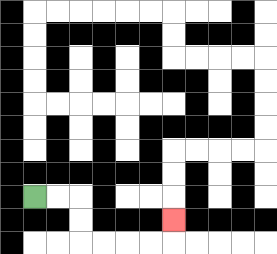{'start': '[1, 8]', 'end': '[7, 9]', 'path_directions': 'R,R,D,D,R,R,R,R,U', 'path_coordinates': '[[1, 8], [2, 8], [3, 8], [3, 9], [3, 10], [4, 10], [5, 10], [6, 10], [7, 10], [7, 9]]'}